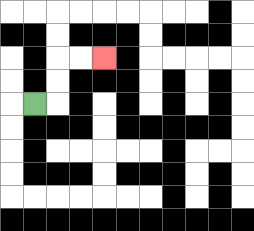{'start': '[1, 4]', 'end': '[4, 2]', 'path_directions': 'R,U,U,R,R', 'path_coordinates': '[[1, 4], [2, 4], [2, 3], [2, 2], [3, 2], [4, 2]]'}